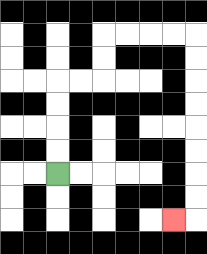{'start': '[2, 7]', 'end': '[7, 9]', 'path_directions': 'U,U,U,U,R,R,U,U,R,R,R,R,D,D,D,D,D,D,D,D,L', 'path_coordinates': '[[2, 7], [2, 6], [2, 5], [2, 4], [2, 3], [3, 3], [4, 3], [4, 2], [4, 1], [5, 1], [6, 1], [7, 1], [8, 1], [8, 2], [8, 3], [8, 4], [8, 5], [8, 6], [8, 7], [8, 8], [8, 9], [7, 9]]'}